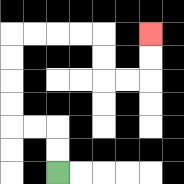{'start': '[2, 7]', 'end': '[6, 1]', 'path_directions': 'U,U,L,L,U,U,U,U,R,R,R,R,D,D,R,R,U,U', 'path_coordinates': '[[2, 7], [2, 6], [2, 5], [1, 5], [0, 5], [0, 4], [0, 3], [0, 2], [0, 1], [1, 1], [2, 1], [3, 1], [4, 1], [4, 2], [4, 3], [5, 3], [6, 3], [6, 2], [6, 1]]'}